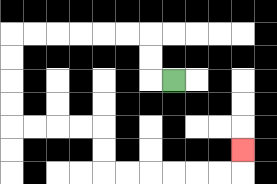{'start': '[7, 3]', 'end': '[10, 6]', 'path_directions': 'L,U,U,L,L,L,L,L,L,D,D,D,D,R,R,R,R,D,D,R,R,R,R,R,R,U', 'path_coordinates': '[[7, 3], [6, 3], [6, 2], [6, 1], [5, 1], [4, 1], [3, 1], [2, 1], [1, 1], [0, 1], [0, 2], [0, 3], [0, 4], [0, 5], [1, 5], [2, 5], [3, 5], [4, 5], [4, 6], [4, 7], [5, 7], [6, 7], [7, 7], [8, 7], [9, 7], [10, 7], [10, 6]]'}